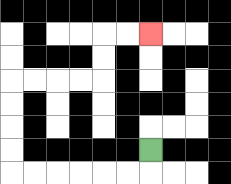{'start': '[6, 6]', 'end': '[6, 1]', 'path_directions': 'D,L,L,L,L,L,L,U,U,U,U,R,R,R,R,U,U,R,R', 'path_coordinates': '[[6, 6], [6, 7], [5, 7], [4, 7], [3, 7], [2, 7], [1, 7], [0, 7], [0, 6], [0, 5], [0, 4], [0, 3], [1, 3], [2, 3], [3, 3], [4, 3], [4, 2], [4, 1], [5, 1], [6, 1]]'}